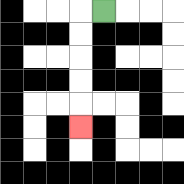{'start': '[4, 0]', 'end': '[3, 5]', 'path_directions': 'L,D,D,D,D,D', 'path_coordinates': '[[4, 0], [3, 0], [3, 1], [3, 2], [3, 3], [3, 4], [3, 5]]'}